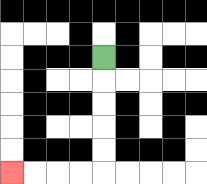{'start': '[4, 2]', 'end': '[0, 7]', 'path_directions': 'D,D,D,D,D,L,L,L,L', 'path_coordinates': '[[4, 2], [4, 3], [4, 4], [4, 5], [4, 6], [4, 7], [3, 7], [2, 7], [1, 7], [0, 7]]'}